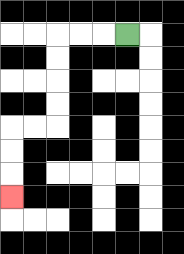{'start': '[5, 1]', 'end': '[0, 8]', 'path_directions': 'L,L,L,D,D,D,D,L,L,D,D,D', 'path_coordinates': '[[5, 1], [4, 1], [3, 1], [2, 1], [2, 2], [2, 3], [2, 4], [2, 5], [1, 5], [0, 5], [0, 6], [0, 7], [0, 8]]'}